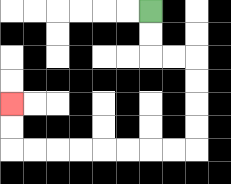{'start': '[6, 0]', 'end': '[0, 4]', 'path_directions': 'D,D,R,R,D,D,D,D,L,L,L,L,L,L,L,L,U,U', 'path_coordinates': '[[6, 0], [6, 1], [6, 2], [7, 2], [8, 2], [8, 3], [8, 4], [8, 5], [8, 6], [7, 6], [6, 6], [5, 6], [4, 6], [3, 6], [2, 6], [1, 6], [0, 6], [0, 5], [0, 4]]'}